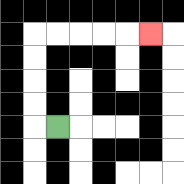{'start': '[2, 5]', 'end': '[6, 1]', 'path_directions': 'L,U,U,U,U,R,R,R,R,R', 'path_coordinates': '[[2, 5], [1, 5], [1, 4], [1, 3], [1, 2], [1, 1], [2, 1], [3, 1], [4, 1], [5, 1], [6, 1]]'}